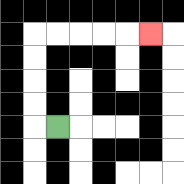{'start': '[2, 5]', 'end': '[6, 1]', 'path_directions': 'L,U,U,U,U,R,R,R,R,R', 'path_coordinates': '[[2, 5], [1, 5], [1, 4], [1, 3], [1, 2], [1, 1], [2, 1], [3, 1], [4, 1], [5, 1], [6, 1]]'}